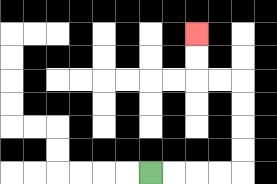{'start': '[6, 7]', 'end': '[8, 1]', 'path_directions': 'R,R,R,R,U,U,U,U,L,L,U,U', 'path_coordinates': '[[6, 7], [7, 7], [8, 7], [9, 7], [10, 7], [10, 6], [10, 5], [10, 4], [10, 3], [9, 3], [8, 3], [8, 2], [8, 1]]'}